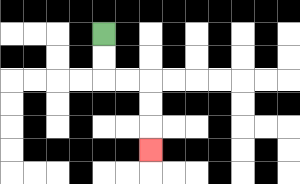{'start': '[4, 1]', 'end': '[6, 6]', 'path_directions': 'D,D,R,R,D,D,D', 'path_coordinates': '[[4, 1], [4, 2], [4, 3], [5, 3], [6, 3], [6, 4], [6, 5], [6, 6]]'}